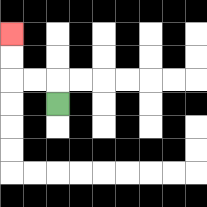{'start': '[2, 4]', 'end': '[0, 1]', 'path_directions': 'U,L,L,U,U', 'path_coordinates': '[[2, 4], [2, 3], [1, 3], [0, 3], [0, 2], [0, 1]]'}